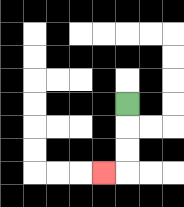{'start': '[5, 4]', 'end': '[4, 7]', 'path_directions': 'D,D,D,L', 'path_coordinates': '[[5, 4], [5, 5], [5, 6], [5, 7], [4, 7]]'}